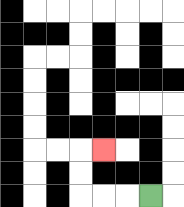{'start': '[6, 8]', 'end': '[4, 6]', 'path_directions': 'L,L,L,U,U,R', 'path_coordinates': '[[6, 8], [5, 8], [4, 8], [3, 8], [3, 7], [3, 6], [4, 6]]'}